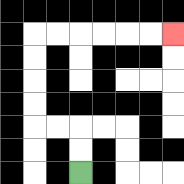{'start': '[3, 7]', 'end': '[7, 1]', 'path_directions': 'U,U,L,L,U,U,U,U,R,R,R,R,R,R', 'path_coordinates': '[[3, 7], [3, 6], [3, 5], [2, 5], [1, 5], [1, 4], [1, 3], [1, 2], [1, 1], [2, 1], [3, 1], [4, 1], [5, 1], [6, 1], [7, 1]]'}